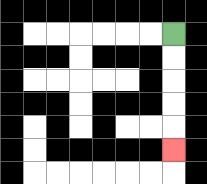{'start': '[7, 1]', 'end': '[7, 6]', 'path_directions': 'D,D,D,D,D', 'path_coordinates': '[[7, 1], [7, 2], [7, 3], [7, 4], [7, 5], [7, 6]]'}